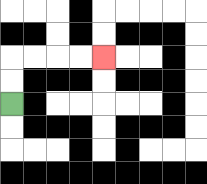{'start': '[0, 4]', 'end': '[4, 2]', 'path_directions': 'U,U,R,R,R,R', 'path_coordinates': '[[0, 4], [0, 3], [0, 2], [1, 2], [2, 2], [3, 2], [4, 2]]'}